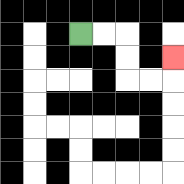{'start': '[3, 1]', 'end': '[7, 2]', 'path_directions': 'R,R,D,D,R,R,U', 'path_coordinates': '[[3, 1], [4, 1], [5, 1], [5, 2], [5, 3], [6, 3], [7, 3], [7, 2]]'}